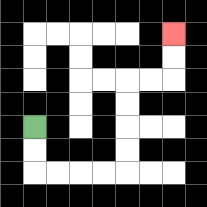{'start': '[1, 5]', 'end': '[7, 1]', 'path_directions': 'D,D,R,R,R,R,U,U,U,U,R,R,U,U', 'path_coordinates': '[[1, 5], [1, 6], [1, 7], [2, 7], [3, 7], [4, 7], [5, 7], [5, 6], [5, 5], [5, 4], [5, 3], [6, 3], [7, 3], [7, 2], [7, 1]]'}